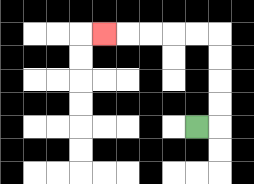{'start': '[8, 5]', 'end': '[4, 1]', 'path_directions': 'R,U,U,U,U,L,L,L,L,L', 'path_coordinates': '[[8, 5], [9, 5], [9, 4], [9, 3], [9, 2], [9, 1], [8, 1], [7, 1], [6, 1], [5, 1], [4, 1]]'}